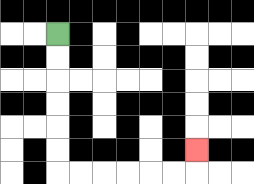{'start': '[2, 1]', 'end': '[8, 6]', 'path_directions': 'D,D,D,D,D,D,R,R,R,R,R,R,U', 'path_coordinates': '[[2, 1], [2, 2], [2, 3], [2, 4], [2, 5], [2, 6], [2, 7], [3, 7], [4, 7], [5, 7], [6, 7], [7, 7], [8, 7], [8, 6]]'}